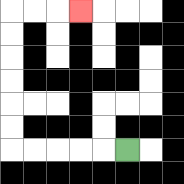{'start': '[5, 6]', 'end': '[3, 0]', 'path_directions': 'L,L,L,L,L,U,U,U,U,U,U,R,R,R', 'path_coordinates': '[[5, 6], [4, 6], [3, 6], [2, 6], [1, 6], [0, 6], [0, 5], [0, 4], [0, 3], [0, 2], [0, 1], [0, 0], [1, 0], [2, 0], [3, 0]]'}